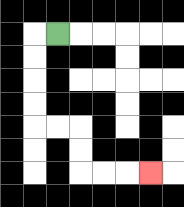{'start': '[2, 1]', 'end': '[6, 7]', 'path_directions': 'L,D,D,D,D,R,R,D,D,R,R,R', 'path_coordinates': '[[2, 1], [1, 1], [1, 2], [1, 3], [1, 4], [1, 5], [2, 5], [3, 5], [3, 6], [3, 7], [4, 7], [5, 7], [6, 7]]'}